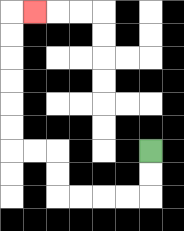{'start': '[6, 6]', 'end': '[1, 0]', 'path_directions': 'D,D,L,L,L,L,U,U,L,L,U,U,U,U,U,U,R', 'path_coordinates': '[[6, 6], [6, 7], [6, 8], [5, 8], [4, 8], [3, 8], [2, 8], [2, 7], [2, 6], [1, 6], [0, 6], [0, 5], [0, 4], [0, 3], [0, 2], [0, 1], [0, 0], [1, 0]]'}